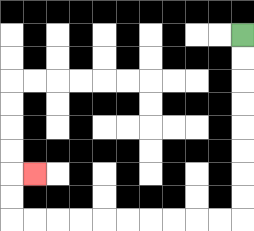{'start': '[10, 1]', 'end': '[1, 7]', 'path_directions': 'D,D,D,D,D,D,D,D,L,L,L,L,L,L,L,L,L,L,U,U,R', 'path_coordinates': '[[10, 1], [10, 2], [10, 3], [10, 4], [10, 5], [10, 6], [10, 7], [10, 8], [10, 9], [9, 9], [8, 9], [7, 9], [6, 9], [5, 9], [4, 9], [3, 9], [2, 9], [1, 9], [0, 9], [0, 8], [0, 7], [1, 7]]'}